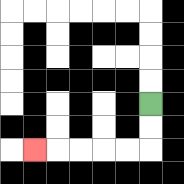{'start': '[6, 4]', 'end': '[1, 6]', 'path_directions': 'D,D,L,L,L,L,L', 'path_coordinates': '[[6, 4], [6, 5], [6, 6], [5, 6], [4, 6], [3, 6], [2, 6], [1, 6]]'}